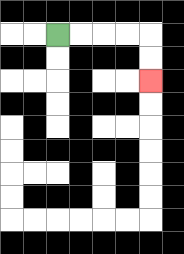{'start': '[2, 1]', 'end': '[6, 3]', 'path_directions': 'R,R,R,R,D,D', 'path_coordinates': '[[2, 1], [3, 1], [4, 1], [5, 1], [6, 1], [6, 2], [6, 3]]'}